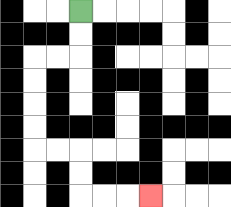{'start': '[3, 0]', 'end': '[6, 8]', 'path_directions': 'D,D,L,L,D,D,D,D,R,R,D,D,R,R,R', 'path_coordinates': '[[3, 0], [3, 1], [3, 2], [2, 2], [1, 2], [1, 3], [1, 4], [1, 5], [1, 6], [2, 6], [3, 6], [3, 7], [3, 8], [4, 8], [5, 8], [6, 8]]'}